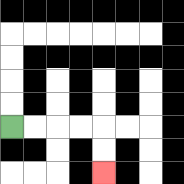{'start': '[0, 5]', 'end': '[4, 7]', 'path_directions': 'R,R,R,R,D,D', 'path_coordinates': '[[0, 5], [1, 5], [2, 5], [3, 5], [4, 5], [4, 6], [4, 7]]'}